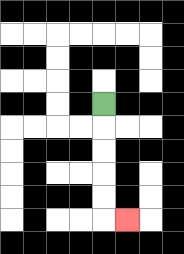{'start': '[4, 4]', 'end': '[5, 9]', 'path_directions': 'D,D,D,D,D,R', 'path_coordinates': '[[4, 4], [4, 5], [4, 6], [4, 7], [4, 8], [4, 9], [5, 9]]'}